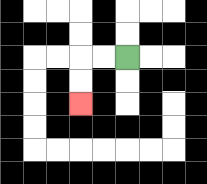{'start': '[5, 2]', 'end': '[3, 4]', 'path_directions': 'L,L,D,D', 'path_coordinates': '[[5, 2], [4, 2], [3, 2], [3, 3], [3, 4]]'}